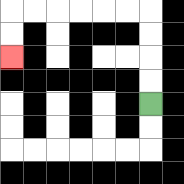{'start': '[6, 4]', 'end': '[0, 2]', 'path_directions': 'U,U,U,U,L,L,L,L,L,L,D,D', 'path_coordinates': '[[6, 4], [6, 3], [6, 2], [6, 1], [6, 0], [5, 0], [4, 0], [3, 0], [2, 0], [1, 0], [0, 0], [0, 1], [0, 2]]'}